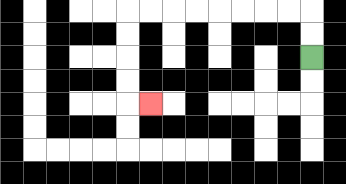{'start': '[13, 2]', 'end': '[6, 4]', 'path_directions': 'U,U,L,L,L,L,L,L,L,L,D,D,D,D,R', 'path_coordinates': '[[13, 2], [13, 1], [13, 0], [12, 0], [11, 0], [10, 0], [9, 0], [8, 0], [7, 0], [6, 0], [5, 0], [5, 1], [5, 2], [5, 3], [5, 4], [6, 4]]'}